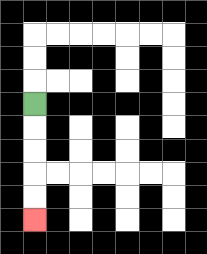{'start': '[1, 4]', 'end': '[1, 9]', 'path_directions': 'D,D,D,D,D', 'path_coordinates': '[[1, 4], [1, 5], [1, 6], [1, 7], [1, 8], [1, 9]]'}